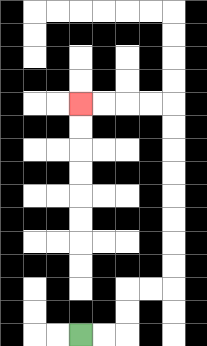{'start': '[3, 14]', 'end': '[3, 4]', 'path_directions': 'R,R,U,U,R,R,U,U,U,U,U,U,U,U,L,L,L,L', 'path_coordinates': '[[3, 14], [4, 14], [5, 14], [5, 13], [5, 12], [6, 12], [7, 12], [7, 11], [7, 10], [7, 9], [7, 8], [7, 7], [7, 6], [7, 5], [7, 4], [6, 4], [5, 4], [4, 4], [3, 4]]'}